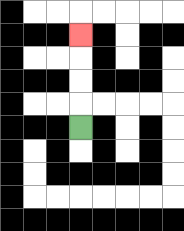{'start': '[3, 5]', 'end': '[3, 1]', 'path_directions': 'U,U,U,U', 'path_coordinates': '[[3, 5], [3, 4], [3, 3], [3, 2], [3, 1]]'}